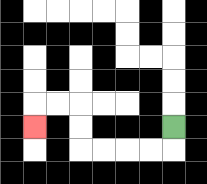{'start': '[7, 5]', 'end': '[1, 5]', 'path_directions': 'D,L,L,L,L,U,U,L,L,D', 'path_coordinates': '[[7, 5], [7, 6], [6, 6], [5, 6], [4, 6], [3, 6], [3, 5], [3, 4], [2, 4], [1, 4], [1, 5]]'}